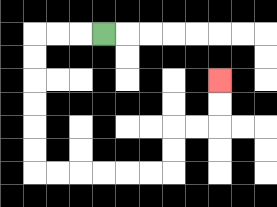{'start': '[4, 1]', 'end': '[9, 3]', 'path_directions': 'L,L,L,D,D,D,D,D,D,R,R,R,R,R,R,U,U,R,R,U,U', 'path_coordinates': '[[4, 1], [3, 1], [2, 1], [1, 1], [1, 2], [1, 3], [1, 4], [1, 5], [1, 6], [1, 7], [2, 7], [3, 7], [4, 7], [5, 7], [6, 7], [7, 7], [7, 6], [7, 5], [8, 5], [9, 5], [9, 4], [9, 3]]'}